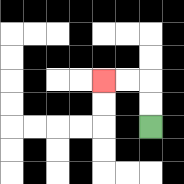{'start': '[6, 5]', 'end': '[4, 3]', 'path_directions': 'U,U,L,L', 'path_coordinates': '[[6, 5], [6, 4], [6, 3], [5, 3], [4, 3]]'}